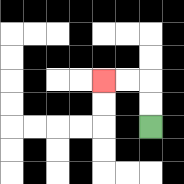{'start': '[6, 5]', 'end': '[4, 3]', 'path_directions': 'U,U,L,L', 'path_coordinates': '[[6, 5], [6, 4], [6, 3], [5, 3], [4, 3]]'}